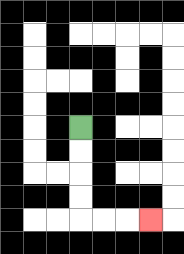{'start': '[3, 5]', 'end': '[6, 9]', 'path_directions': 'D,D,D,D,R,R,R', 'path_coordinates': '[[3, 5], [3, 6], [3, 7], [3, 8], [3, 9], [4, 9], [5, 9], [6, 9]]'}